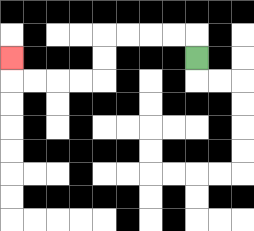{'start': '[8, 2]', 'end': '[0, 2]', 'path_directions': 'U,L,L,L,L,D,D,L,L,L,L,U', 'path_coordinates': '[[8, 2], [8, 1], [7, 1], [6, 1], [5, 1], [4, 1], [4, 2], [4, 3], [3, 3], [2, 3], [1, 3], [0, 3], [0, 2]]'}